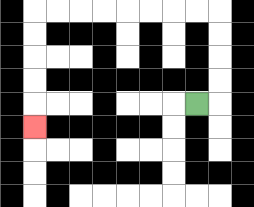{'start': '[8, 4]', 'end': '[1, 5]', 'path_directions': 'R,U,U,U,U,L,L,L,L,L,L,L,L,D,D,D,D,D', 'path_coordinates': '[[8, 4], [9, 4], [9, 3], [9, 2], [9, 1], [9, 0], [8, 0], [7, 0], [6, 0], [5, 0], [4, 0], [3, 0], [2, 0], [1, 0], [1, 1], [1, 2], [1, 3], [1, 4], [1, 5]]'}